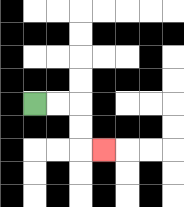{'start': '[1, 4]', 'end': '[4, 6]', 'path_directions': 'R,R,D,D,R', 'path_coordinates': '[[1, 4], [2, 4], [3, 4], [3, 5], [3, 6], [4, 6]]'}